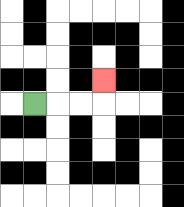{'start': '[1, 4]', 'end': '[4, 3]', 'path_directions': 'R,R,R,U', 'path_coordinates': '[[1, 4], [2, 4], [3, 4], [4, 4], [4, 3]]'}